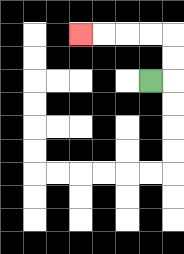{'start': '[6, 3]', 'end': '[3, 1]', 'path_directions': 'R,U,U,L,L,L,L', 'path_coordinates': '[[6, 3], [7, 3], [7, 2], [7, 1], [6, 1], [5, 1], [4, 1], [3, 1]]'}